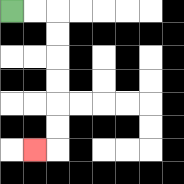{'start': '[0, 0]', 'end': '[1, 6]', 'path_directions': 'R,R,D,D,D,D,D,D,L', 'path_coordinates': '[[0, 0], [1, 0], [2, 0], [2, 1], [2, 2], [2, 3], [2, 4], [2, 5], [2, 6], [1, 6]]'}